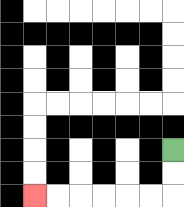{'start': '[7, 6]', 'end': '[1, 8]', 'path_directions': 'D,D,L,L,L,L,L,L', 'path_coordinates': '[[7, 6], [7, 7], [7, 8], [6, 8], [5, 8], [4, 8], [3, 8], [2, 8], [1, 8]]'}